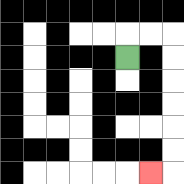{'start': '[5, 2]', 'end': '[6, 7]', 'path_directions': 'U,R,R,D,D,D,D,D,D,L', 'path_coordinates': '[[5, 2], [5, 1], [6, 1], [7, 1], [7, 2], [7, 3], [7, 4], [7, 5], [7, 6], [7, 7], [6, 7]]'}